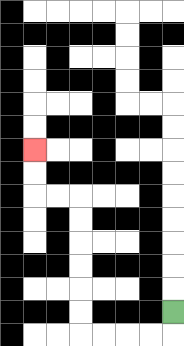{'start': '[7, 13]', 'end': '[1, 6]', 'path_directions': 'D,L,L,L,L,U,U,U,U,U,U,L,L,U,U', 'path_coordinates': '[[7, 13], [7, 14], [6, 14], [5, 14], [4, 14], [3, 14], [3, 13], [3, 12], [3, 11], [3, 10], [3, 9], [3, 8], [2, 8], [1, 8], [1, 7], [1, 6]]'}